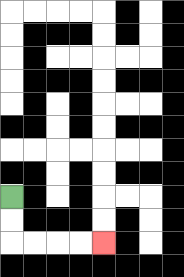{'start': '[0, 8]', 'end': '[4, 10]', 'path_directions': 'D,D,R,R,R,R', 'path_coordinates': '[[0, 8], [0, 9], [0, 10], [1, 10], [2, 10], [3, 10], [4, 10]]'}